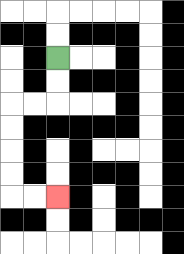{'start': '[2, 2]', 'end': '[2, 8]', 'path_directions': 'D,D,L,L,D,D,D,D,R,R', 'path_coordinates': '[[2, 2], [2, 3], [2, 4], [1, 4], [0, 4], [0, 5], [0, 6], [0, 7], [0, 8], [1, 8], [2, 8]]'}